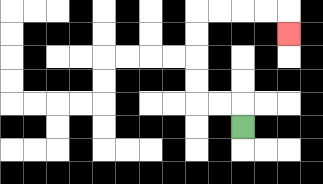{'start': '[10, 5]', 'end': '[12, 1]', 'path_directions': 'U,L,L,U,U,U,U,R,R,R,R,D', 'path_coordinates': '[[10, 5], [10, 4], [9, 4], [8, 4], [8, 3], [8, 2], [8, 1], [8, 0], [9, 0], [10, 0], [11, 0], [12, 0], [12, 1]]'}